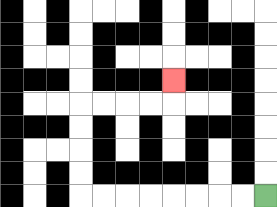{'start': '[11, 8]', 'end': '[7, 3]', 'path_directions': 'L,L,L,L,L,L,L,L,U,U,U,U,R,R,R,R,U', 'path_coordinates': '[[11, 8], [10, 8], [9, 8], [8, 8], [7, 8], [6, 8], [5, 8], [4, 8], [3, 8], [3, 7], [3, 6], [3, 5], [3, 4], [4, 4], [5, 4], [6, 4], [7, 4], [7, 3]]'}